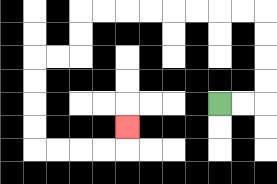{'start': '[9, 4]', 'end': '[5, 5]', 'path_directions': 'R,R,U,U,U,U,L,L,L,L,L,L,L,L,D,D,L,L,D,D,D,D,R,R,R,R,U', 'path_coordinates': '[[9, 4], [10, 4], [11, 4], [11, 3], [11, 2], [11, 1], [11, 0], [10, 0], [9, 0], [8, 0], [7, 0], [6, 0], [5, 0], [4, 0], [3, 0], [3, 1], [3, 2], [2, 2], [1, 2], [1, 3], [1, 4], [1, 5], [1, 6], [2, 6], [3, 6], [4, 6], [5, 6], [5, 5]]'}